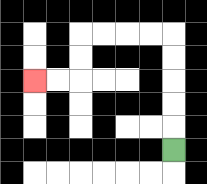{'start': '[7, 6]', 'end': '[1, 3]', 'path_directions': 'U,U,U,U,U,L,L,L,L,D,D,L,L', 'path_coordinates': '[[7, 6], [7, 5], [7, 4], [7, 3], [7, 2], [7, 1], [6, 1], [5, 1], [4, 1], [3, 1], [3, 2], [3, 3], [2, 3], [1, 3]]'}